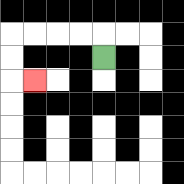{'start': '[4, 2]', 'end': '[1, 3]', 'path_directions': 'U,L,L,L,L,D,D,R', 'path_coordinates': '[[4, 2], [4, 1], [3, 1], [2, 1], [1, 1], [0, 1], [0, 2], [0, 3], [1, 3]]'}